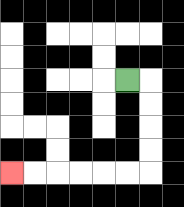{'start': '[5, 3]', 'end': '[0, 7]', 'path_directions': 'R,D,D,D,D,L,L,L,L,L,L', 'path_coordinates': '[[5, 3], [6, 3], [6, 4], [6, 5], [6, 6], [6, 7], [5, 7], [4, 7], [3, 7], [2, 7], [1, 7], [0, 7]]'}